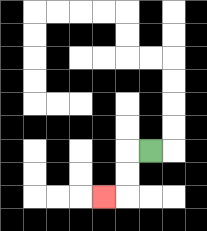{'start': '[6, 6]', 'end': '[4, 8]', 'path_directions': 'L,D,D,L', 'path_coordinates': '[[6, 6], [5, 6], [5, 7], [5, 8], [4, 8]]'}